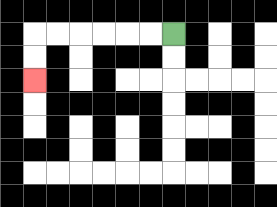{'start': '[7, 1]', 'end': '[1, 3]', 'path_directions': 'L,L,L,L,L,L,D,D', 'path_coordinates': '[[7, 1], [6, 1], [5, 1], [4, 1], [3, 1], [2, 1], [1, 1], [1, 2], [1, 3]]'}